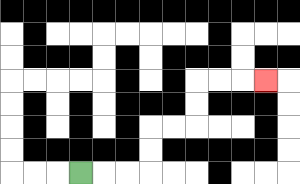{'start': '[3, 7]', 'end': '[11, 3]', 'path_directions': 'R,R,R,U,U,R,R,U,U,R,R,R', 'path_coordinates': '[[3, 7], [4, 7], [5, 7], [6, 7], [6, 6], [6, 5], [7, 5], [8, 5], [8, 4], [8, 3], [9, 3], [10, 3], [11, 3]]'}